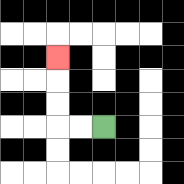{'start': '[4, 5]', 'end': '[2, 2]', 'path_directions': 'L,L,U,U,U', 'path_coordinates': '[[4, 5], [3, 5], [2, 5], [2, 4], [2, 3], [2, 2]]'}